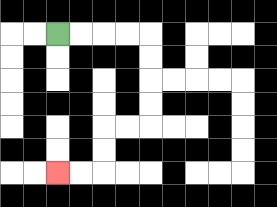{'start': '[2, 1]', 'end': '[2, 7]', 'path_directions': 'R,R,R,R,D,D,D,D,L,L,D,D,L,L', 'path_coordinates': '[[2, 1], [3, 1], [4, 1], [5, 1], [6, 1], [6, 2], [6, 3], [6, 4], [6, 5], [5, 5], [4, 5], [4, 6], [4, 7], [3, 7], [2, 7]]'}